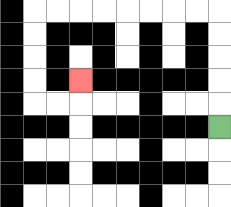{'start': '[9, 5]', 'end': '[3, 3]', 'path_directions': 'U,U,U,U,U,L,L,L,L,L,L,L,L,D,D,D,D,R,R,U', 'path_coordinates': '[[9, 5], [9, 4], [9, 3], [9, 2], [9, 1], [9, 0], [8, 0], [7, 0], [6, 0], [5, 0], [4, 0], [3, 0], [2, 0], [1, 0], [1, 1], [1, 2], [1, 3], [1, 4], [2, 4], [3, 4], [3, 3]]'}